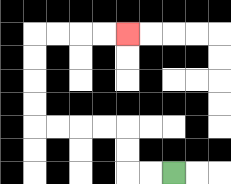{'start': '[7, 7]', 'end': '[5, 1]', 'path_directions': 'L,L,U,U,L,L,L,L,U,U,U,U,R,R,R,R', 'path_coordinates': '[[7, 7], [6, 7], [5, 7], [5, 6], [5, 5], [4, 5], [3, 5], [2, 5], [1, 5], [1, 4], [1, 3], [1, 2], [1, 1], [2, 1], [3, 1], [4, 1], [5, 1]]'}